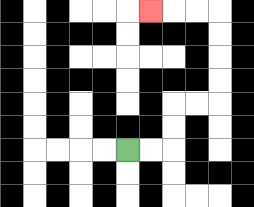{'start': '[5, 6]', 'end': '[6, 0]', 'path_directions': 'R,R,U,U,R,R,U,U,U,U,L,L,L', 'path_coordinates': '[[5, 6], [6, 6], [7, 6], [7, 5], [7, 4], [8, 4], [9, 4], [9, 3], [9, 2], [9, 1], [9, 0], [8, 0], [7, 0], [6, 0]]'}